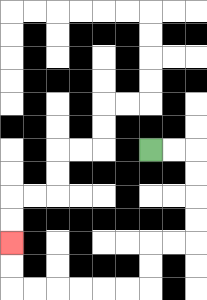{'start': '[6, 6]', 'end': '[0, 10]', 'path_directions': 'R,R,D,D,D,D,L,L,D,D,L,L,L,L,L,L,U,U', 'path_coordinates': '[[6, 6], [7, 6], [8, 6], [8, 7], [8, 8], [8, 9], [8, 10], [7, 10], [6, 10], [6, 11], [6, 12], [5, 12], [4, 12], [3, 12], [2, 12], [1, 12], [0, 12], [0, 11], [0, 10]]'}